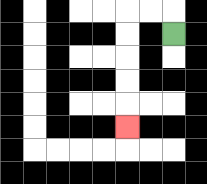{'start': '[7, 1]', 'end': '[5, 5]', 'path_directions': 'U,L,L,D,D,D,D,D', 'path_coordinates': '[[7, 1], [7, 0], [6, 0], [5, 0], [5, 1], [5, 2], [5, 3], [5, 4], [5, 5]]'}